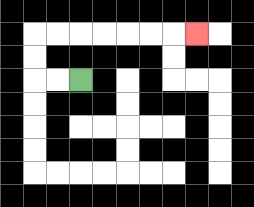{'start': '[3, 3]', 'end': '[8, 1]', 'path_directions': 'L,L,U,U,R,R,R,R,R,R,R', 'path_coordinates': '[[3, 3], [2, 3], [1, 3], [1, 2], [1, 1], [2, 1], [3, 1], [4, 1], [5, 1], [6, 1], [7, 1], [8, 1]]'}